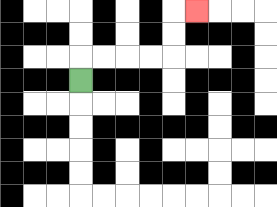{'start': '[3, 3]', 'end': '[8, 0]', 'path_directions': 'U,R,R,R,R,U,U,R', 'path_coordinates': '[[3, 3], [3, 2], [4, 2], [5, 2], [6, 2], [7, 2], [7, 1], [7, 0], [8, 0]]'}